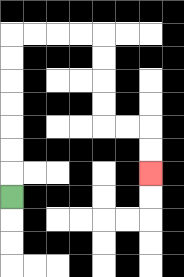{'start': '[0, 8]', 'end': '[6, 7]', 'path_directions': 'U,U,U,U,U,U,U,R,R,R,R,D,D,D,D,R,R,D,D', 'path_coordinates': '[[0, 8], [0, 7], [0, 6], [0, 5], [0, 4], [0, 3], [0, 2], [0, 1], [1, 1], [2, 1], [3, 1], [4, 1], [4, 2], [4, 3], [4, 4], [4, 5], [5, 5], [6, 5], [6, 6], [6, 7]]'}